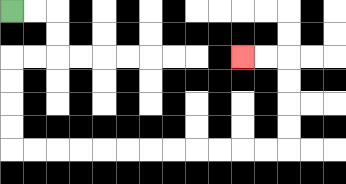{'start': '[0, 0]', 'end': '[10, 2]', 'path_directions': 'R,R,D,D,L,L,D,D,D,D,R,R,R,R,R,R,R,R,R,R,R,R,U,U,U,U,L,L', 'path_coordinates': '[[0, 0], [1, 0], [2, 0], [2, 1], [2, 2], [1, 2], [0, 2], [0, 3], [0, 4], [0, 5], [0, 6], [1, 6], [2, 6], [3, 6], [4, 6], [5, 6], [6, 6], [7, 6], [8, 6], [9, 6], [10, 6], [11, 6], [12, 6], [12, 5], [12, 4], [12, 3], [12, 2], [11, 2], [10, 2]]'}